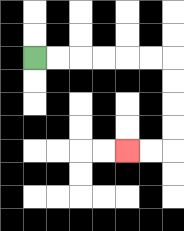{'start': '[1, 2]', 'end': '[5, 6]', 'path_directions': 'R,R,R,R,R,R,D,D,D,D,L,L', 'path_coordinates': '[[1, 2], [2, 2], [3, 2], [4, 2], [5, 2], [6, 2], [7, 2], [7, 3], [7, 4], [7, 5], [7, 6], [6, 6], [5, 6]]'}